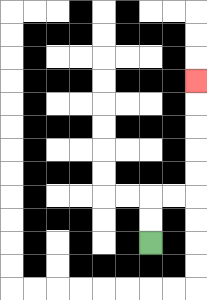{'start': '[6, 10]', 'end': '[8, 3]', 'path_directions': 'U,U,R,R,U,U,U,U,U', 'path_coordinates': '[[6, 10], [6, 9], [6, 8], [7, 8], [8, 8], [8, 7], [8, 6], [8, 5], [8, 4], [8, 3]]'}